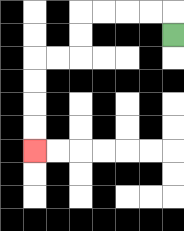{'start': '[7, 1]', 'end': '[1, 6]', 'path_directions': 'U,L,L,L,L,D,D,L,L,D,D,D,D', 'path_coordinates': '[[7, 1], [7, 0], [6, 0], [5, 0], [4, 0], [3, 0], [3, 1], [3, 2], [2, 2], [1, 2], [1, 3], [1, 4], [1, 5], [1, 6]]'}